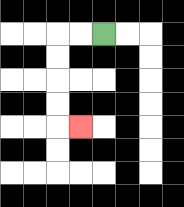{'start': '[4, 1]', 'end': '[3, 5]', 'path_directions': 'L,L,D,D,D,D,R', 'path_coordinates': '[[4, 1], [3, 1], [2, 1], [2, 2], [2, 3], [2, 4], [2, 5], [3, 5]]'}